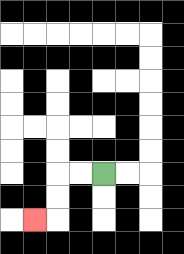{'start': '[4, 7]', 'end': '[1, 9]', 'path_directions': 'L,L,D,D,L', 'path_coordinates': '[[4, 7], [3, 7], [2, 7], [2, 8], [2, 9], [1, 9]]'}